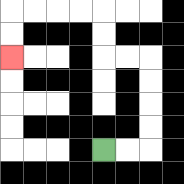{'start': '[4, 6]', 'end': '[0, 2]', 'path_directions': 'R,R,U,U,U,U,L,L,U,U,L,L,L,L,D,D', 'path_coordinates': '[[4, 6], [5, 6], [6, 6], [6, 5], [6, 4], [6, 3], [6, 2], [5, 2], [4, 2], [4, 1], [4, 0], [3, 0], [2, 0], [1, 0], [0, 0], [0, 1], [0, 2]]'}